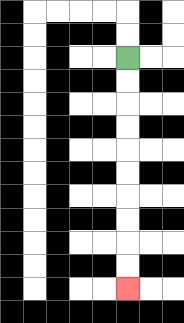{'start': '[5, 2]', 'end': '[5, 12]', 'path_directions': 'D,D,D,D,D,D,D,D,D,D', 'path_coordinates': '[[5, 2], [5, 3], [5, 4], [5, 5], [5, 6], [5, 7], [5, 8], [5, 9], [5, 10], [5, 11], [5, 12]]'}